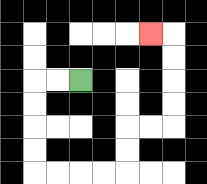{'start': '[3, 3]', 'end': '[6, 1]', 'path_directions': 'L,L,D,D,D,D,R,R,R,R,U,U,R,R,U,U,U,U,L', 'path_coordinates': '[[3, 3], [2, 3], [1, 3], [1, 4], [1, 5], [1, 6], [1, 7], [2, 7], [3, 7], [4, 7], [5, 7], [5, 6], [5, 5], [6, 5], [7, 5], [7, 4], [7, 3], [7, 2], [7, 1], [6, 1]]'}